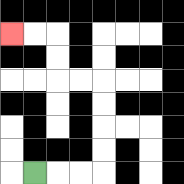{'start': '[1, 7]', 'end': '[0, 1]', 'path_directions': 'R,R,R,U,U,U,U,L,L,U,U,L,L', 'path_coordinates': '[[1, 7], [2, 7], [3, 7], [4, 7], [4, 6], [4, 5], [4, 4], [4, 3], [3, 3], [2, 3], [2, 2], [2, 1], [1, 1], [0, 1]]'}